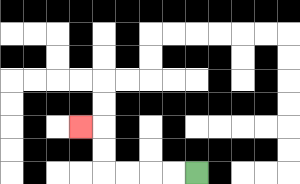{'start': '[8, 7]', 'end': '[3, 5]', 'path_directions': 'L,L,L,L,U,U,L', 'path_coordinates': '[[8, 7], [7, 7], [6, 7], [5, 7], [4, 7], [4, 6], [4, 5], [3, 5]]'}